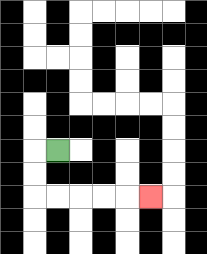{'start': '[2, 6]', 'end': '[6, 8]', 'path_directions': 'L,D,D,R,R,R,R,R', 'path_coordinates': '[[2, 6], [1, 6], [1, 7], [1, 8], [2, 8], [3, 8], [4, 8], [5, 8], [6, 8]]'}